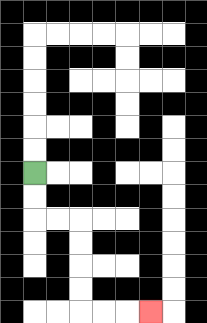{'start': '[1, 7]', 'end': '[6, 13]', 'path_directions': 'D,D,R,R,D,D,D,D,R,R,R', 'path_coordinates': '[[1, 7], [1, 8], [1, 9], [2, 9], [3, 9], [3, 10], [3, 11], [3, 12], [3, 13], [4, 13], [5, 13], [6, 13]]'}